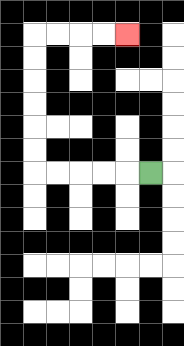{'start': '[6, 7]', 'end': '[5, 1]', 'path_directions': 'L,L,L,L,L,U,U,U,U,U,U,R,R,R,R', 'path_coordinates': '[[6, 7], [5, 7], [4, 7], [3, 7], [2, 7], [1, 7], [1, 6], [1, 5], [1, 4], [1, 3], [1, 2], [1, 1], [2, 1], [3, 1], [4, 1], [5, 1]]'}